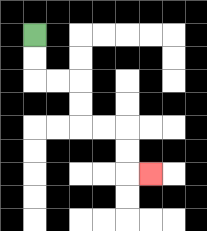{'start': '[1, 1]', 'end': '[6, 7]', 'path_directions': 'D,D,R,R,D,D,R,R,D,D,R', 'path_coordinates': '[[1, 1], [1, 2], [1, 3], [2, 3], [3, 3], [3, 4], [3, 5], [4, 5], [5, 5], [5, 6], [5, 7], [6, 7]]'}